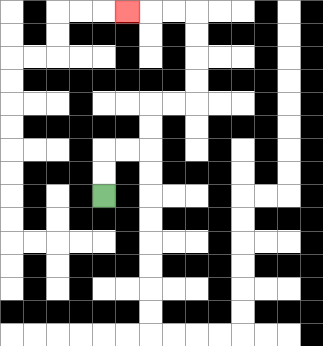{'start': '[4, 8]', 'end': '[5, 0]', 'path_directions': 'U,U,R,R,U,U,R,R,U,U,U,U,L,L,L', 'path_coordinates': '[[4, 8], [4, 7], [4, 6], [5, 6], [6, 6], [6, 5], [6, 4], [7, 4], [8, 4], [8, 3], [8, 2], [8, 1], [8, 0], [7, 0], [6, 0], [5, 0]]'}